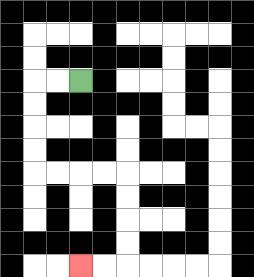{'start': '[3, 3]', 'end': '[3, 11]', 'path_directions': 'L,L,D,D,D,D,R,R,R,R,D,D,D,D,L,L', 'path_coordinates': '[[3, 3], [2, 3], [1, 3], [1, 4], [1, 5], [1, 6], [1, 7], [2, 7], [3, 7], [4, 7], [5, 7], [5, 8], [5, 9], [5, 10], [5, 11], [4, 11], [3, 11]]'}